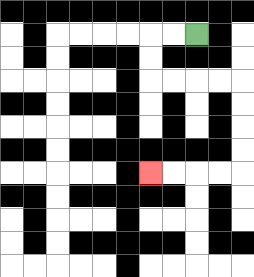{'start': '[8, 1]', 'end': '[6, 7]', 'path_directions': 'L,L,D,D,R,R,R,R,D,D,D,D,L,L,L,L', 'path_coordinates': '[[8, 1], [7, 1], [6, 1], [6, 2], [6, 3], [7, 3], [8, 3], [9, 3], [10, 3], [10, 4], [10, 5], [10, 6], [10, 7], [9, 7], [8, 7], [7, 7], [6, 7]]'}